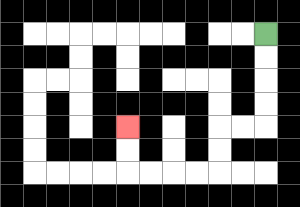{'start': '[11, 1]', 'end': '[5, 5]', 'path_directions': 'D,D,D,D,L,L,D,D,L,L,L,L,U,U', 'path_coordinates': '[[11, 1], [11, 2], [11, 3], [11, 4], [11, 5], [10, 5], [9, 5], [9, 6], [9, 7], [8, 7], [7, 7], [6, 7], [5, 7], [5, 6], [5, 5]]'}